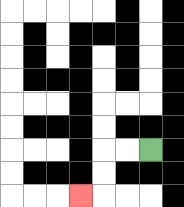{'start': '[6, 6]', 'end': '[3, 8]', 'path_directions': 'L,L,D,D,L', 'path_coordinates': '[[6, 6], [5, 6], [4, 6], [4, 7], [4, 8], [3, 8]]'}